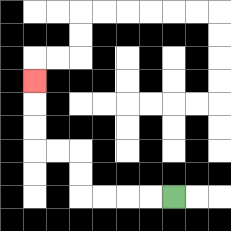{'start': '[7, 8]', 'end': '[1, 3]', 'path_directions': 'L,L,L,L,U,U,L,L,U,U,U', 'path_coordinates': '[[7, 8], [6, 8], [5, 8], [4, 8], [3, 8], [3, 7], [3, 6], [2, 6], [1, 6], [1, 5], [1, 4], [1, 3]]'}